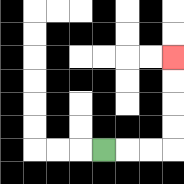{'start': '[4, 6]', 'end': '[7, 2]', 'path_directions': 'R,R,R,U,U,U,U', 'path_coordinates': '[[4, 6], [5, 6], [6, 6], [7, 6], [7, 5], [7, 4], [7, 3], [7, 2]]'}